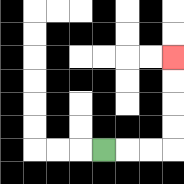{'start': '[4, 6]', 'end': '[7, 2]', 'path_directions': 'R,R,R,U,U,U,U', 'path_coordinates': '[[4, 6], [5, 6], [6, 6], [7, 6], [7, 5], [7, 4], [7, 3], [7, 2]]'}